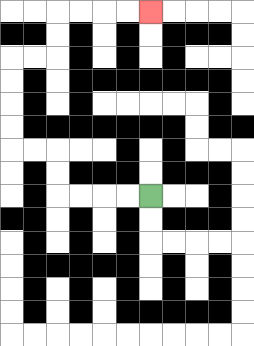{'start': '[6, 8]', 'end': '[6, 0]', 'path_directions': 'L,L,L,L,U,U,L,L,U,U,U,U,R,R,U,U,R,R,R,R', 'path_coordinates': '[[6, 8], [5, 8], [4, 8], [3, 8], [2, 8], [2, 7], [2, 6], [1, 6], [0, 6], [0, 5], [0, 4], [0, 3], [0, 2], [1, 2], [2, 2], [2, 1], [2, 0], [3, 0], [4, 0], [5, 0], [6, 0]]'}